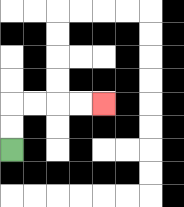{'start': '[0, 6]', 'end': '[4, 4]', 'path_directions': 'U,U,R,R,R,R', 'path_coordinates': '[[0, 6], [0, 5], [0, 4], [1, 4], [2, 4], [3, 4], [4, 4]]'}